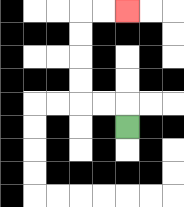{'start': '[5, 5]', 'end': '[5, 0]', 'path_directions': 'U,L,L,U,U,U,U,R,R', 'path_coordinates': '[[5, 5], [5, 4], [4, 4], [3, 4], [3, 3], [3, 2], [3, 1], [3, 0], [4, 0], [5, 0]]'}